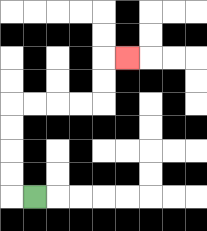{'start': '[1, 8]', 'end': '[5, 2]', 'path_directions': 'L,U,U,U,U,R,R,R,R,U,U,R', 'path_coordinates': '[[1, 8], [0, 8], [0, 7], [0, 6], [0, 5], [0, 4], [1, 4], [2, 4], [3, 4], [4, 4], [4, 3], [4, 2], [5, 2]]'}